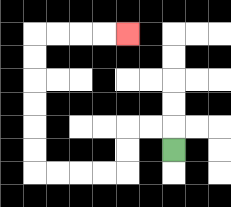{'start': '[7, 6]', 'end': '[5, 1]', 'path_directions': 'U,L,L,D,D,L,L,L,L,U,U,U,U,U,U,R,R,R,R', 'path_coordinates': '[[7, 6], [7, 5], [6, 5], [5, 5], [5, 6], [5, 7], [4, 7], [3, 7], [2, 7], [1, 7], [1, 6], [1, 5], [1, 4], [1, 3], [1, 2], [1, 1], [2, 1], [3, 1], [4, 1], [5, 1]]'}